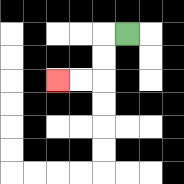{'start': '[5, 1]', 'end': '[2, 3]', 'path_directions': 'L,D,D,L,L', 'path_coordinates': '[[5, 1], [4, 1], [4, 2], [4, 3], [3, 3], [2, 3]]'}